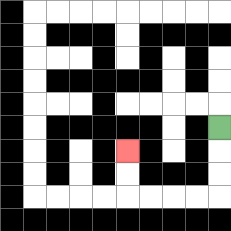{'start': '[9, 5]', 'end': '[5, 6]', 'path_directions': 'D,D,D,L,L,L,L,U,U', 'path_coordinates': '[[9, 5], [9, 6], [9, 7], [9, 8], [8, 8], [7, 8], [6, 8], [5, 8], [5, 7], [5, 6]]'}